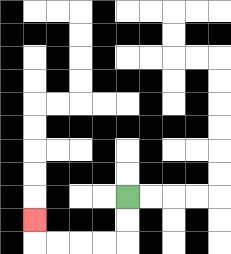{'start': '[5, 8]', 'end': '[1, 9]', 'path_directions': 'D,D,L,L,L,L,U', 'path_coordinates': '[[5, 8], [5, 9], [5, 10], [4, 10], [3, 10], [2, 10], [1, 10], [1, 9]]'}